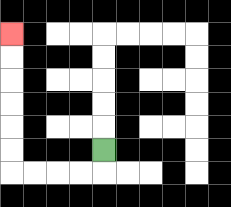{'start': '[4, 6]', 'end': '[0, 1]', 'path_directions': 'D,L,L,L,L,U,U,U,U,U,U', 'path_coordinates': '[[4, 6], [4, 7], [3, 7], [2, 7], [1, 7], [0, 7], [0, 6], [0, 5], [0, 4], [0, 3], [0, 2], [0, 1]]'}